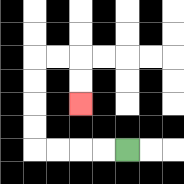{'start': '[5, 6]', 'end': '[3, 4]', 'path_directions': 'L,L,L,L,U,U,U,U,R,R,D,D', 'path_coordinates': '[[5, 6], [4, 6], [3, 6], [2, 6], [1, 6], [1, 5], [1, 4], [1, 3], [1, 2], [2, 2], [3, 2], [3, 3], [3, 4]]'}